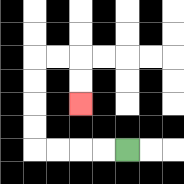{'start': '[5, 6]', 'end': '[3, 4]', 'path_directions': 'L,L,L,L,U,U,U,U,R,R,D,D', 'path_coordinates': '[[5, 6], [4, 6], [3, 6], [2, 6], [1, 6], [1, 5], [1, 4], [1, 3], [1, 2], [2, 2], [3, 2], [3, 3], [3, 4]]'}